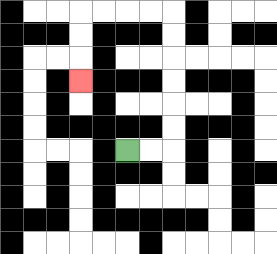{'start': '[5, 6]', 'end': '[3, 3]', 'path_directions': 'R,R,U,U,U,U,U,U,L,L,L,L,D,D,D', 'path_coordinates': '[[5, 6], [6, 6], [7, 6], [7, 5], [7, 4], [7, 3], [7, 2], [7, 1], [7, 0], [6, 0], [5, 0], [4, 0], [3, 0], [3, 1], [3, 2], [3, 3]]'}